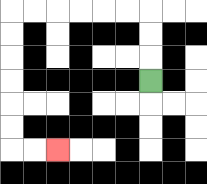{'start': '[6, 3]', 'end': '[2, 6]', 'path_directions': 'U,U,U,L,L,L,L,L,L,D,D,D,D,D,D,R,R', 'path_coordinates': '[[6, 3], [6, 2], [6, 1], [6, 0], [5, 0], [4, 0], [3, 0], [2, 0], [1, 0], [0, 0], [0, 1], [0, 2], [0, 3], [0, 4], [0, 5], [0, 6], [1, 6], [2, 6]]'}